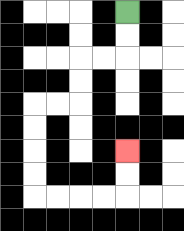{'start': '[5, 0]', 'end': '[5, 6]', 'path_directions': 'D,D,L,L,D,D,L,L,D,D,D,D,R,R,R,R,U,U', 'path_coordinates': '[[5, 0], [5, 1], [5, 2], [4, 2], [3, 2], [3, 3], [3, 4], [2, 4], [1, 4], [1, 5], [1, 6], [1, 7], [1, 8], [2, 8], [3, 8], [4, 8], [5, 8], [5, 7], [5, 6]]'}